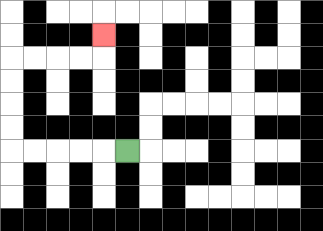{'start': '[5, 6]', 'end': '[4, 1]', 'path_directions': 'L,L,L,L,L,U,U,U,U,R,R,R,R,U', 'path_coordinates': '[[5, 6], [4, 6], [3, 6], [2, 6], [1, 6], [0, 6], [0, 5], [0, 4], [0, 3], [0, 2], [1, 2], [2, 2], [3, 2], [4, 2], [4, 1]]'}